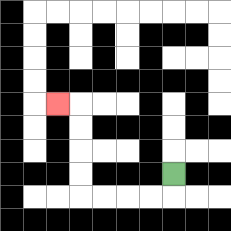{'start': '[7, 7]', 'end': '[2, 4]', 'path_directions': 'D,L,L,L,L,U,U,U,U,L', 'path_coordinates': '[[7, 7], [7, 8], [6, 8], [5, 8], [4, 8], [3, 8], [3, 7], [3, 6], [3, 5], [3, 4], [2, 4]]'}